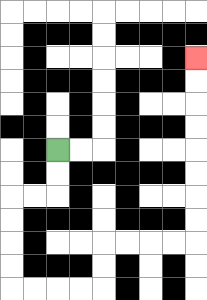{'start': '[2, 6]', 'end': '[8, 2]', 'path_directions': 'D,D,L,L,D,D,D,D,R,R,R,R,U,U,R,R,R,R,U,U,U,U,U,U,U,U', 'path_coordinates': '[[2, 6], [2, 7], [2, 8], [1, 8], [0, 8], [0, 9], [0, 10], [0, 11], [0, 12], [1, 12], [2, 12], [3, 12], [4, 12], [4, 11], [4, 10], [5, 10], [6, 10], [7, 10], [8, 10], [8, 9], [8, 8], [8, 7], [8, 6], [8, 5], [8, 4], [8, 3], [8, 2]]'}